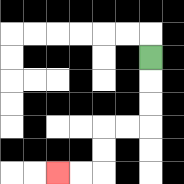{'start': '[6, 2]', 'end': '[2, 7]', 'path_directions': 'D,D,D,L,L,D,D,L,L', 'path_coordinates': '[[6, 2], [6, 3], [6, 4], [6, 5], [5, 5], [4, 5], [4, 6], [4, 7], [3, 7], [2, 7]]'}